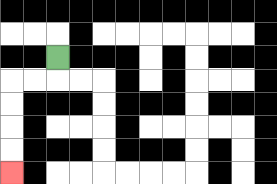{'start': '[2, 2]', 'end': '[0, 7]', 'path_directions': 'D,L,L,D,D,D,D', 'path_coordinates': '[[2, 2], [2, 3], [1, 3], [0, 3], [0, 4], [0, 5], [0, 6], [0, 7]]'}